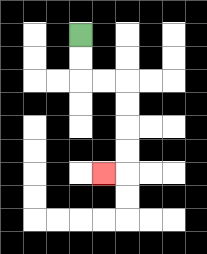{'start': '[3, 1]', 'end': '[4, 7]', 'path_directions': 'D,D,R,R,D,D,D,D,L', 'path_coordinates': '[[3, 1], [3, 2], [3, 3], [4, 3], [5, 3], [5, 4], [5, 5], [5, 6], [5, 7], [4, 7]]'}